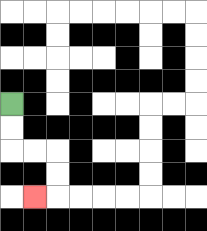{'start': '[0, 4]', 'end': '[1, 8]', 'path_directions': 'D,D,R,R,D,D,L', 'path_coordinates': '[[0, 4], [0, 5], [0, 6], [1, 6], [2, 6], [2, 7], [2, 8], [1, 8]]'}